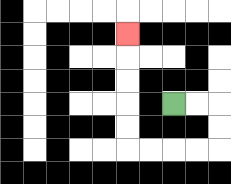{'start': '[7, 4]', 'end': '[5, 1]', 'path_directions': 'R,R,D,D,L,L,L,L,U,U,U,U,U', 'path_coordinates': '[[7, 4], [8, 4], [9, 4], [9, 5], [9, 6], [8, 6], [7, 6], [6, 6], [5, 6], [5, 5], [5, 4], [5, 3], [5, 2], [5, 1]]'}